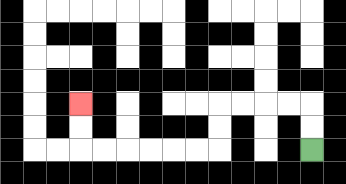{'start': '[13, 6]', 'end': '[3, 4]', 'path_directions': 'U,U,L,L,L,L,D,D,L,L,L,L,L,L,U,U', 'path_coordinates': '[[13, 6], [13, 5], [13, 4], [12, 4], [11, 4], [10, 4], [9, 4], [9, 5], [9, 6], [8, 6], [7, 6], [6, 6], [5, 6], [4, 6], [3, 6], [3, 5], [3, 4]]'}